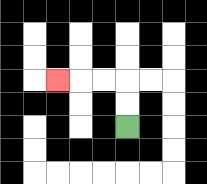{'start': '[5, 5]', 'end': '[2, 3]', 'path_directions': 'U,U,L,L,L', 'path_coordinates': '[[5, 5], [5, 4], [5, 3], [4, 3], [3, 3], [2, 3]]'}